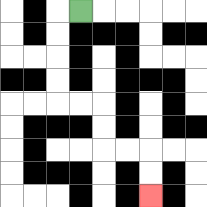{'start': '[3, 0]', 'end': '[6, 8]', 'path_directions': 'L,D,D,D,D,R,R,D,D,R,R,D,D', 'path_coordinates': '[[3, 0], [2, 0], [2, 1], [2, 2], [2, 3], [2, 4], [3, 4], [4, 4], [4, 5], [4, 6], [5, 6], [6, 6], [6, 7], [6, 8]]'}